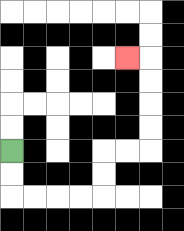{'start': '[0, 6]', 'end': '[5, 2]', 'path_directions': 'D,D,R,R,R,R,U,U,R,R,U,U,U,U,L', 'path_coordinates': '[[0, 6], [0, 7], [0, 8], [1, 8], [2, 8], [3, 8], [4, 8], [4, 7], [4, 6], [5, 6], [6, 6], [6, 5], [6, 4], [6, 3], [6, 2], [5, 2]]'}